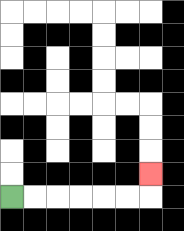{'start': '[0, 8]', 'end': '[6, 7]', 'path_directions': 'R,R,R,R,R,R,U', 'path_coordinates': '[[0, 8], [1, 8], [2, 8], [3, 8], [4, 8], [5, 8], [6, 8], [6, 7]]'}